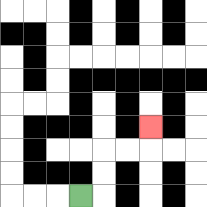{'start': '[3, 8]', 'end': '[6, 5]', 'path_directions': 'R,U,U,R,R,U', 'path_coordinates': '[[3, 8], [4, 8], [4, 7], [4, 6], [5, 6], [6, 6], [6, 5]]'}